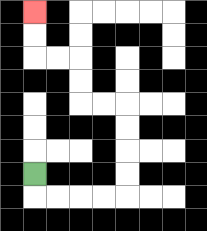{'start': '[1, 7]', 'end': '[1, 0]', 'path_directions': 'D,R,R,R,R,U,U,U,U,L,L,U,U,L,L,U,U', 'path_coordinates': '[[1, 7], [1, 8], [2, 8], [3, 8], [4, 8], [5, 8], [5, 7], [5, 6], [5, 5], [5, 4], [4, 4], [3, 4], [3, 3], [3, 2], [2, 2], [1, 2], [1, 1], [1, 0]]'}